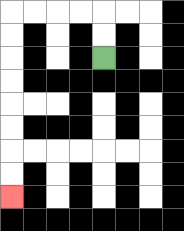{'start': '[4, 2]', 'end': '[0, 8]', 'path_directions': 'U,U,L,L,L,L,D,D,D,D,D,D,D,D', 'path_coordinates': '[[4, 2], [4, 1], [4, 0], [3, 0], [2, 0], [1, 0], [0, 0], [0, 1], [0, 2], [0, 3], [0, 4], [0, 5], [0, 6], [0, 7], [0, 8]]'}